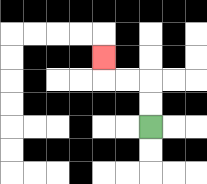{'start': '[6, 5]', 'end': '[4, 2]', 'path_directions': 'U,U,L,L,U', 'path_coordinates': '[[6, 5], [6, 4], [6, 3], [5, 3], [4, 3], [4, 2]]'}